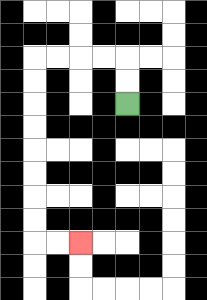{'start': '[5, 4]', 'end': '[3, 10]', 'path_directions': 'U,U,L,L,L,L,D,D,D,D,D,D,D,D,R,R', 'path_coordinates': '[[5, 4], [5, 3], [5, 2], [4, 2], [3, 2], [2, 2], [1, 2], [1, 3], [1, 4], [1, 5], [1, 6], [1, 7], [1, 8], [1, 9], [1, 10], [2, 10], [3, 10]]'}